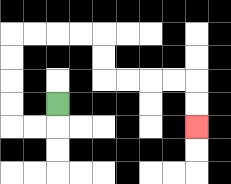{'start': '[2, 4]', 'end': '[8, 5]', 'path_directions': 'D,L,L,U,U,U,U,R,R,R,R,D,D,R,R,R,R,D,D', 'path_coordinates': '[[2, 4], [2, 5], [1, 5], [0, 5], [0, 4], [0, 3], [0, 2], [0, 1], [1, 1], [2, 1], [3, 1], [4, 1], [4, 2], [4, 3], [5, 3], [6, 3], [7, 3], [8, 3], [8, 4], [8, 5]]'}